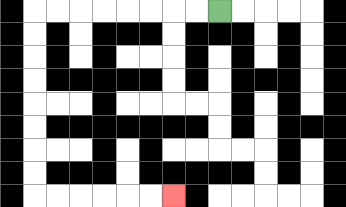{'start': '[9, 0]', 'end': '[7, 8]', 'path_directions': 'L,L,L,L,L,L,L,L,D,D,D,D,D,D,D,D,R,R,R,R,R,R', 'path_coordinates': '[[9, 0], [8, 0], [7, 0], [6, 0], [5, 0], [4, 0], [3, 0], [2, 0], [1, 0], [1, 1], [1, 2], [1, 3], [1, 4], [1, 5], [1, 6], [1, 7], [1, 8], [2, 8], [3, 8], [4, 8], [5, 8], [6, 8], [7, 8]]'}